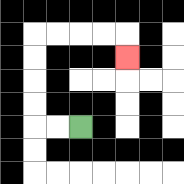{'start': '[3, 5]', 'end': '[5, 2]', 'path_directions': 'L,L,U,U,U,U,R,R,R,R,D', 'path_coordinates': '[[3, 5], [2, 5], [1, 5], [1, 4], [1, 3], [1, 2], [1, 1], [2, 1], [3, 1], [4, 1], [5, 1], [5, 2]]'}